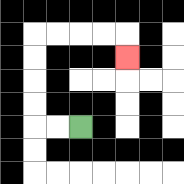{'start': '[3, 5]', 'end': '[5, 2]', 'path_directions': 'L,L,U,U,U,U,R,R,R,R,D', 'path_coordinates': '[[3, 5], [2, 5], [1, 5], [1, 4], [1, 3], [1, 2], [1, 1], [2, 1], [3, 1], [4, 1], [5, 1], [5, 2]]'}